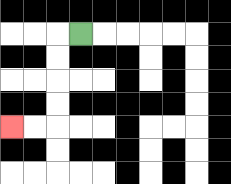{'start': '[3, 1]', 'end': '[0, 5]', 'path_directions': 'L,D,D,D,D,L,L', 'path_coordinates': '[[3, 1], [2, 1], [2, 2], [2, 3], [2, 4], [2, 5], [1, 5], [0, 5]]'}